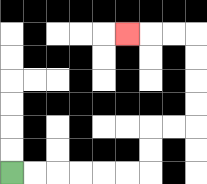{'start': '[0, 7]', 'end': '[5, 1]', 'path_directions': 'R,R,R,R,R,R,U,U,R,R,U,U,U,U,L,L,L', 'path_coordinates': '[[0, 7], [1, 7], [2, 7], [3, 7], [4, 7], [5, 7], [6, 7], [6, 6], [6, 5], [7, 5], [8, 5], [8, 4], [8, 3], [8, 2], [8, 1], [7, 1], [6, 1], [5, 1]]'}